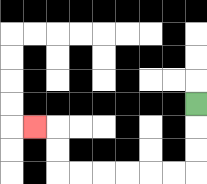{'start': '[8, 4]', 'end': '[1, 5]', 'path_directions': 'D,D,D,L,L,L,L,L,L,U,U,L', 'path_coordinates': '[[8, 4], [8, 5], [8, 6], [8, 7], [7, 7], [6, 7], [5, 7], [4, 7], [3, 7], [2, 7], [2, 6], [2, 5], [1, 5]]'}